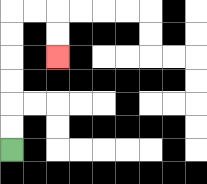{'start': '[0, 6]', 'end': '[2, 2]', 'path_directions': 'U,U,U,U,U,U,R,R,D,D', 'path_coordinates': '[[0, 6], [0, 5], [0, 4], [0, 3], [0, 2], [0, 1], [0, 0], [1, 0], [2, 0], [2, 1], [2, 2]]'}